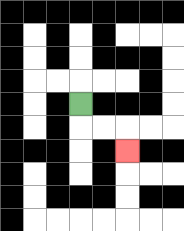{'start': '[3, 4]', 'end': '[5, 6]', 'path_directions': 'D,R,R,D', 'path_coordinates': '[[3, 4], [3, 5], [4, 5], [5, 5], [5, 6]]'}